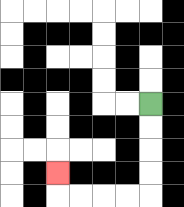{'start': '[6, 4]', 'end': '[2, 7]', 'path_directions': 'D,D,D,D,L,L,L,L,U', 'path_coordinates': '[[6, 4], [6, 5], [6, 6], [6, 7], [6, 8], [5, 8], [4, 8], [3, 8], [2, 8], [2, 7]]'}